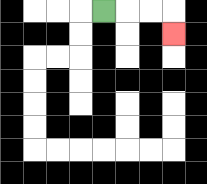{'start': '[4, 0]', 'end': '[7, 1]', 'path_directions': 'R,R,R,D', 'path_coordinates': '[[4, 0], [5, 0], [6, 0], [7, 0], [7, 1]]'}